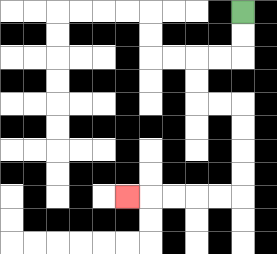{'start': '[10, 0]', 'end': '[5, 8]', 'path_directions': 'D,D,L,L,D,D,R,R,D,D,D,D,L,L,L,L,L', 'path_coordinates': '[[10, 0], [10, 1], [10, 2], [9, 2], [8, 2], [8, 3], [8, 4], [9, 4], [10, 4], [10, 5], [10, 6], [10, 7], [10, 8], [9, 8], [8, 8], [7, 8], [6, 8], [5, 8]]'}